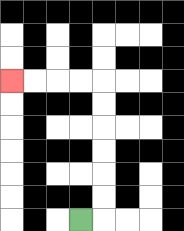{'start': '[3, 9]', 'end': '[0, 3]', 'path_directions': 'R,U,U,U,U,U,U,L,L,L,L', 'path_coordinates': '[[3, 9], [4, 9], [4, 8], [4, 7], [4, 6], [4, 5], [4, 4], [4, 3], [3, 3], [2, 3], [1, 3], [0, 3]]'}